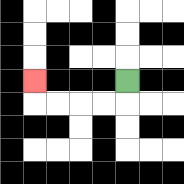{'start': '[5, 3]', 'end': '[1, 3]', 'path_directions': 'D,L,L,L,L,U', 'path_coordinates': '[[5, 3], [5, 4], [4, 4], [3, 4], [2, 4], [1, 4], [1, 3]]'}